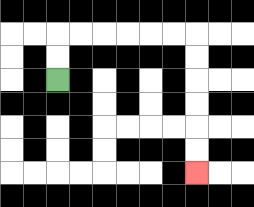{'start': '[2, 3]', 'end': '[8, 7]', 'path_directions': 'U,U,R,R,R,R,R,R,D,D,D,D,D,D', 'path_coordinates': '[[2, 3], [2, 2], [2, 1], [3, 1], [4, 1], [5, 1], [6, 1], [7, 1], [8, 1], [8, 2], [8, 3], [8, 4], [8, 5], [8, 6], [8, 7]]'}